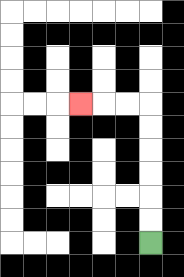{'start': '[6, 10]', 'end': '[3, 4]', 'path_directions': 'U,U,U,U,U,U,L,L,L', 'path_coordinates': '[[6, 10], [6, 9], [6, 8], [6, 7], [6, 6], [6, 5], [6, 4], [5, 4], [4, 4], [3, 4]]'}